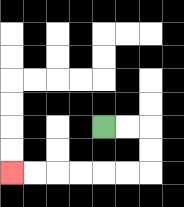{'start': '[4, 5]', 'end': '[0, 7]', 'path_directions': 'R,R,D,D,L,L,L,L,L,L', 'path_coordinates': '[[4, 5], [5, 5], [6, 5], [6, 6], [6, 7], [5, 7], [4, 7], [3, 7], [2, 7], [1, 7], [0, 7]]'}